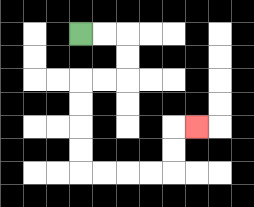{'start': '[3, 1]', 'end': '[8, 5]', 'path_directions': 'R,R,D,D,L,L,D,D,D,D,R,R,R,R,U,U,R', 'path_coordinates': '[[3, 1], [4, 1], [5, 1], [5, 2], [5, 3], [4, 3], [3, 3], [3, 4], [3, 5], [3, 6], [3, 7], [4, 7], [5, 7], [6, 7], [7, 7], [7, 6], [7, 5], [8, 5]]'}